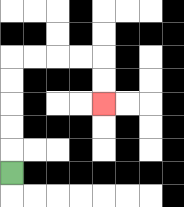{'start': '[0, 7]', 'end': '[4, 4]', 'path_directions': 'U,U,U,U,U,R,R,R,R,D,D', 'path_coordinates': '[[0, 7], [0, 6], [0, 5], [0, 4], [0, 3], [0, 2], [1, 2], [2, 2], [3, 2], [4, 2], [4, 3], [4, 4]]'}